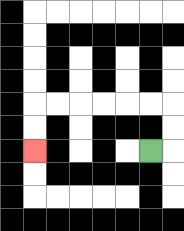{'start': '[6, 6]', 'end': '[1, 6]', 'path_directions': 'R,U,U,L,L,L,L,L,L,D,D', 'path_coordinates': '[[6, 6], [7, 6], [7, 5], [7, 4], [6, 4], [5, 4], [4, 4], [3, 4], [2, 4], [1, 4], [1, 5], [1, 6]]'}